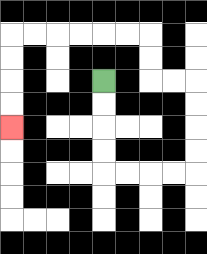{'start': '[4, 3]', 'end': '[0, 5]', 'path_directions': 'D,D,D,D,R,R,R,R,U,U,U,U,L,L,U,U,L,L,L,L,L,L,D,D,D,D', 'path_coordinates': '[[4, 3], [4, 4], [4, 5], [4, 6], [4, 7], [5, 7], [6, 7], [7, 7], [8, 7], [8, 6], [8, 5], [8, 4], [8, 3], [7, 3], [6, 3], [6, 2], [6, 1], [5, 1], [4, 1], [3, 1], [2, 1], [1, 1], [0, 1], [0, 2], [0, 3], [0, 4], [0, 5]]'}